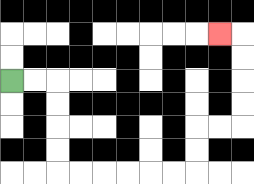{'start': '[0, 3]', 'end': '[9, 1]', 'path_directions': 'R,R,D,D,D,D,R,R,R,R,R,R,U,U,R,R,U,U,U,U,L', 'path_coordinates': '[[0, 3], [1, 3], [2, 3], [2, 4], [2, 5], [2, 6], [2, 7], [3, 7], [4, 7], [5, 7], [6, 7], [7, 7], [8, 7], [8, 6], [8, 5], [9, 5], [10, 5], [10, 4], [10, 3], [10, 2], [10, 1], [9, 1]]'}